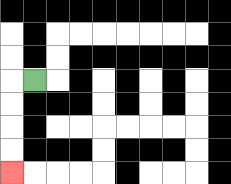{'start': '[1, 3]', 'end': '[0, 7]', 'path_directions': 'L,D,D,D,D', 'path_coordinates': '[[1, 3], [0, 3], [0, 4], [0, 5], [0, 6], [0, 7]]'}